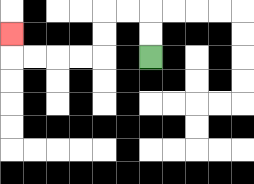{'start': '[6, 2]', 'end': '[0, 1]', 'path_directions': 'U,U,L,L,D,D,L,L,L,L,U', 'path_coordinates': '[[6, 2], [6, 1], [6, 0], [5, 0], [4, 0], [4, 1], [4, 2], [3, 2], [2, 2], [1, 2], [0, 2], [0, 1]]'}